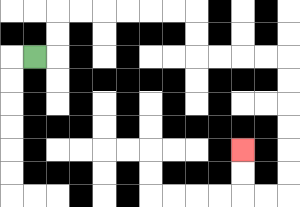{'start': '[1, 2]', 'end': '[10, 6]', 'path_directions': 'R,U,U,R,R,R,R,R,R,D,D,R,R,R,R,D,D,D,D,D,D,L,L,U,U', 'path_coordinates': '[[1, 2], [2, 2], [2, 1], [2, 0], [3, 0], [4, 0], [5, 0], [6, 0], [7, 0], [8, 0], [8, 1], [8, 2], [9, 2], [10, 2], [11, 2], [12, 2], [12, 3], [12, 4], [12, 5], [12, 6], [12, 7], [12, 8], [11, 8], [10, 8], [10, 7], [10, 6]]'}